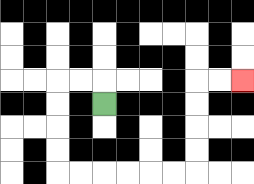{'start': '[4, 4]', 'end': '[10, 3]', 'path_directions': 'U,L,L,D,D,D,D,R,R,R,R,R,R,U,U,U,U,R,R', 'path_coordinates': '[[4, 4], [4, 3], [3, 3], [2, 3], [2, 4], [2, 5], [2, 6], [2, 7], [3, 7], [4, 7], [5, 7], [6, 7], [7, 7], [8, 7], [8, 6], [8, 5], [8, 4], [8, 3], [9, 3], [10, 3]]'}